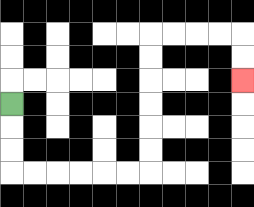{'start': '[0, 4]', 'end': '[10, 3]', 'path_directions': 'D,D,D,R,R,R,R,R,R,U,U,U,U,U,U,R,R,R,R,D,D', 'path_coordinates': '[[0, 4], [0, 5], [0, 6], [0, 7], [1, 7], [2, 7], [3, 7], [4, 7], [5, 7], [6, 7], [6, 6], [6, 5], [6, 4], [6, 3], [6, 2], [6, 1], [7, 1], [8, 1], [9, 1], [10, 1], [10, 2], [10, 3]]'}